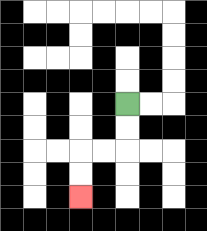{'start': '[5, 4]', 'end': '[3, 8]', 'path_directions': 'D,D,L,L,D,D', 'path_coordinates': '[[5, 4], [5, 5], [5, 6], [4, 6], [3, 6], [3, 7], [3, 8]]'}